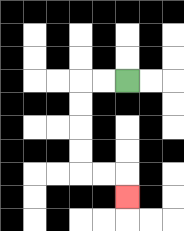{'start': '[5, 3]', 'end': '[5, 8]', 'path_directions': 'L,L,D,D,D,D,R,R,D', 'path_coordinates': '[[5, 3], [4, 3], [3, 3], [3, 4], [3, 5], [3, 6], [3, 7], [4, 7], [5, 7], [5, 8]]'}